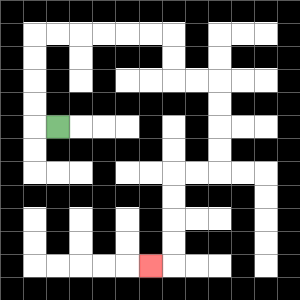{'start': '[2, 5]', 'end': '[6, 11]', 'path_directions': 'L,U,U,U,U,R,R,R,R,R,R,D,D,R,R,D,D,D,D,L,L,D,D,D,D,L', 'path_coordinates': '[[2, 5], [1, 5], [1, 4], [1, 3], [1, 2], [1, 1], [2, 1], [3, 1], [4, 1], [5, 1], [6, 1], [7, 1], [7, 2], [7, 3], [8, 3], [9, 3], [9, 4], [9, 5], [9, 6], [9, 7], [8, 7], [7, 7], [7, 8], [7, 9], [7, 10], [7, 11], [6, 11]]'}